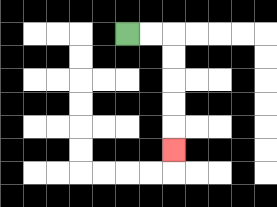{'start': '[5, 1]', 'end': '[7, 6]', 'path_directions': 'R,R,D,D,D,D,D', 'path_coordinates': '[[5, 1], [6, 1], [7, 1], [7, 2], [7, 3], [7, 4], [7, 5], [7, 6]]'}